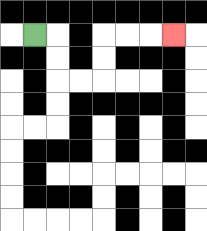{'start': '[1, 1]', 'end': '[7, 1]', 'path_directions': 'R,D,D,R,R,U,U,R,R,R', 'path_coordinates': '[[1, 1], [2, 1], [2, 2], [2, 3], [3, 3], [4, 3], [4, 2], [4, 1], [5, 1], [6, 1], [7, 1]]'}